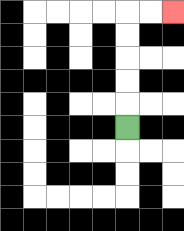{'start': '[5, 5]', 'end': '[7, 0]', 'path_directions': 'U,U,U,U,U,R,R', 'path_coordinates': '[[5, 5], [5, 4], [5, 3], [5, 2], [5, 1], [5, 0], [6, 0], [7, 0]]'}